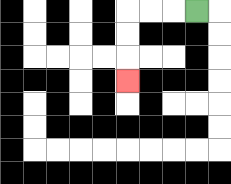{'start': '[8, 0]', 'end': '[5, 3]', 'path_directions': 'L,L,L,D,D,D', 'path_coordinates': '[[8, 0], [7, 0], [6, 0], [5, 0], [5, 1], [5, 2], [5, 3]]'}